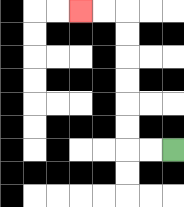{'start': '[7, 6]', 'end': '[3, 0]', 'path_directions': 'L,L,U,U,U,U,U,U,L,L', 'path_coordinates': '[[7, 6], [6, 6], [5, 6], [5, 5], [5, 4], [5, 3], [5, 2], [5, 1], [5, 0], [4, 0], [3, 0]]'}